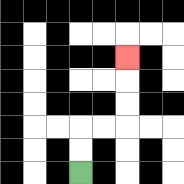{'start': '[3, 7]', 'end': '[5, 2]', 'path_directions': 'U,U,R,R,U,U,U', 'path_coordinates': '[[3, 7], [3, 6], [3, 5], [4, 5], [5, 5], [5, 4], [5, 3], [5, 2]]'}